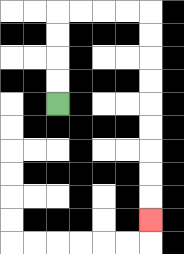{'start': '[2, 4]', 'end': '[6, 9]', 'path_directions': 'U,U,U,U,R,R,R,R,D,D,D,D,D,D,D,D,D', 'path_coordinates': '[[2, 4], [2, 3], [2, 2], [2, 1], [2, 0], [3, 0], [4, 0], [5, 0], [6, 0], [6, 1], [6, 2], [6, 3], [6, 4], [6, 5], [6, 6], [6, 7], [6, 8], [6, 9]]'}